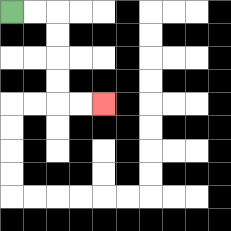{'start': '[0, 0]', 'end': '[4, 4]', 'path_directions': 'R,R,D,D,D,D,R,R', 'path_coordinates': '[[0, 0], [1, 0], [2, 0], [2, 1], [2, 2], [2, 3], [2, 4], [3, 4], [4, 4]]'}